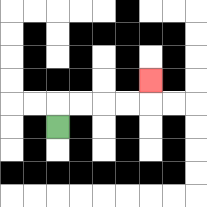{'start': '[2, 5]', 'end': '[6, 3]', 'path_directions': 'U,R,R,R,R,U', 'path_coordinates': '[[2, 5], [2, 4], [3, 4], [4, 4], [5, 4], [6, 4], [6, 3]]'}